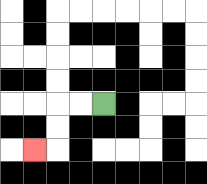{'start': '[4, 4]', 'end': '[1, 6]', 'path_directions': 'L,L,D,D,L', 'path_coordinates': '[[4, 4], [3, 4], [2, 4], [2, 5], [2, 6], [1, 6]]'}